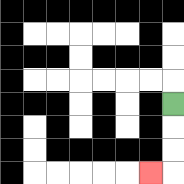{'start': '[7, 4]', 'end': '[6, 7]', 'path_directions': 'D,D,D,L', 'path_coordinates': '[[7, 4], [7, 5], [7, 6], [7, 7], [6, 7]]'}